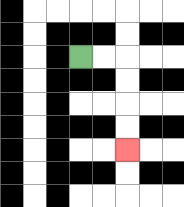{'start': '[3, 2]', 'end': '[5, 6]', 'path_directions': 'R,R,D,D,D,D', 'path_coordinates': '[[3, 2], [4, 2], [5, 2], [5, 3], [5, 4], [5, 5], [5, 6]]'}